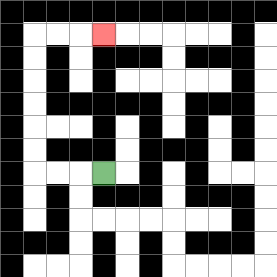{'start': '[4, 7]', 'end': '[4, 1]', 'path_directions': 'L,L,L,U,U,U,U,U,U,R,R,R', 'path_coordinates': '[[4, 7], [3, 7], [2, 7], [1, 7], [1, 6], [1, 5], [1, 4], [1, 3], [1, 2], [1, 1], [2, 1], [3, 1], [4, 1]]'}